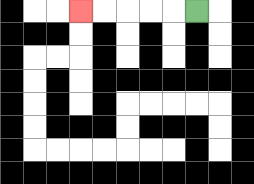{'start': '[8, 0]', 'end': '[3, 0]', 'path_directions': 'L,L,L,L,L', 'path_coordinates': '[[8, 0], [7, 0], [6, 0], [5, 0], [4, 0], [3, 0]]'}